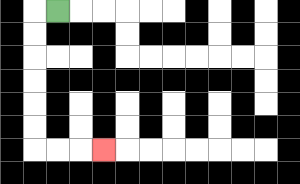{'start': '[2, 0]', 'end': '[4, 6]', 'path_directions': 'L,D,D,D,D,D,D,R,R,R', 'path_coordinates': '[[2, 0], [1, 0], [1, 1], [1, 2], [1, 3], [1, 4], [1, 5], [1, 6], [2, 6], [3, 6], [4, 6]]'}